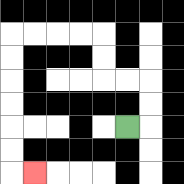{'start': '[5, 5]', 'end': '[1, 7]', 'path_directions': 'R,U,U,L,L,U,U,L,L,L,L,D,D,D,D,D,D,R', 'path_coordinates': '[[5, 5], [6, 5], [6, 4], [6, 3], [5, 3], [4, 3], [4, 2], [4, 1], [3, 1], [2, 1], [1, 1], [0, 1], [0, 2], [0, 3], [0, 4], [0, 5], [0, 6], [0, 7], [1, 7]]'}